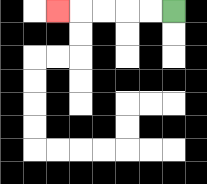{'start': '[7, 0]', 'end': '[2, 0]', 'path_directions': 'L,L,L,L,L', 'path_coordinates': '[[7, 0], [6, 0], [5, 0], [4, 0], [3, 0], [2, 0]]'}